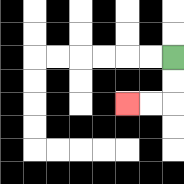{'start': '[7, 2]', 'end': '[5, 4]', 'path_directions': 'D,D,L,L', 'path_coordinates': '[[7, 2], [7, 3], [7, 4], [6, 4], [5, 4]]'}